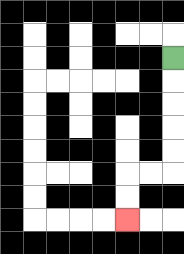{'start': '[7, 2]', 'end': '[5, 9]', 'path_directions': 'D,D,D,D,D,L,L,D,D', 'path_coordinates': '[[7, 2], [7, 3], [7, 4], [7, 5], [7, 6], [7, 7], [6, 7], [5, 7], [5, 8], [5, 9]]'}